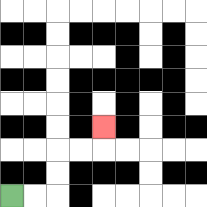{'start': '[0, 8]', 'end': '[4, 5]', 'path_directions': 'R,R,U,U,R,R,U', 'path_coordinates': '[[0, 8], [1, 8], [2, 8], [2, 7], [2, 6], [3, 6], [4, 6], [4, 5]]'}